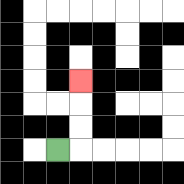{'start': '[2, 6]', 'end': '[3, 3]', 'path_directions': 'R,U,U,U', 'path_coordinates': '[[2, 6], [3, 6], [3, 5], [3, 4], [3, 3]]'}